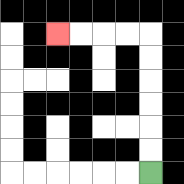{'start': '[6, 7]', 'end': '[2, 1]', 'path_directions': 'U,U,U,U,U,U,L,L,L,L', 'path_coordinates': '[[6, 7], [6, 6], [6, 5], [6, 4], [6, 3], [6, 2], [6, 1], [5, 1], [4, 1], [3, 1], [2, 1]]'}